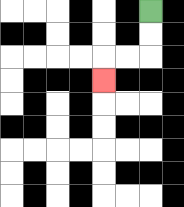{'start': '[6, 0]', 'end': '[4, 3]', 'path_directions': 'D,D,L,L,D', 'path_coordinates': '[[6, 0], [6, 1], [6, 2], [5, 2], [4, 2], [4, 3]]'}